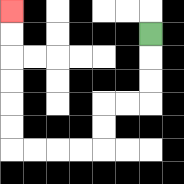{'start': '[6, 1]', 'end': '[0, 0]', 'path_directions': 'D,D,D,L,L,D,D,L,L,L,L,U,U,U,U,U,U', 'path_coordinates': '[[6, 1], [6, 2], [6, 3], [6, 4], [5, 4], [4, 4], [4, 5], [4, 6], [3, 6], [2, 6], [1, 6], [0, 6], [0, 5], [0, 4], [0, 3], [0, 2], [0, 1], [0, 0]]'}